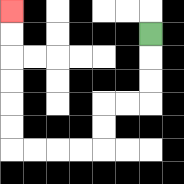{'start': '[6, 1]', 'end': '[0, 0]', 'path_directions': 'D,D,D,L,L,D,D,L,L,L,L,U,U,U,U,U,U', 'path_coordinates': '[[6, 1], [6, 2], [6, 3], [6, 4], [5, 4], [4, 4], [4, 5], [4, 6], [3, 6], [2, 6], [1, 6], [0, 6], [0, 5], [0, 4], [0, 3], [0, 2], [0, 1], [0, 0]]'}